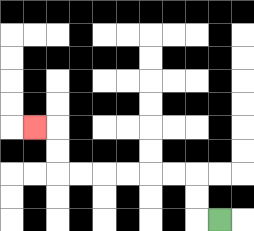{'start': '[9, 9]', 'end': '[1, 5]', 'path_directions': 'L,U,U,L,L,L,L,L,L,U,U,L', 'path_coordinates': '[[9, 9], [8, 9], [8, 8], [8, 7], [7, 7], [6, 7], [5, 7], [4, 7], [3, 7], [2, 7], [2, 6], [2, 5], [1, 5]]'}